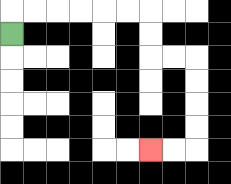{'start': '[0, 1]', 'end': '[6, 6]', 'path_directions': 'U,R,R,R,R,R,R,D,D,R,R,D,D,D,D,L,L', 'path_coordinates': '[[0, 1], [0, 0], [1, 0], [2, 0], [3, 0], [4, 0], [5, 0], [6, 0], [6, 1], [6, 2], [7, 2], [8, 2], [8, 3], [8, 4], [8, 5], [8, 6], [7, 6], [6, 6]]'}